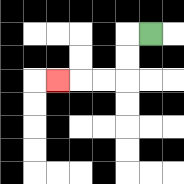{'start': '[6, 1]', 'end': '[2, 3]', 'path_directions': 'L,D,D,L,L,L', 'path_coordinates': '[[6, 1], [5, 1], [5, 2], [5, 3], [4, 3], [3, 3], [2, 3]]'}